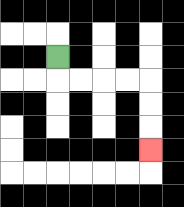{'start': '[2, 2]', 'end': '[6, 6]', 'path_directions': 'D,R,R,R,R,D,D,D', 'path_coordinates': '[[2, 2], [2, 3], [3, 3], [4, 3], [5, 3], [6, 3], [6, 4], [6, 5], [6, 6]]'}